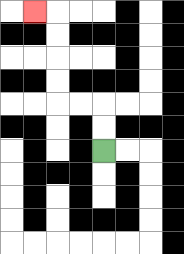{'start': '[4, 6]', 'end': '[1, 0]', 'path_directions': 'U,U,L,L,U,U,U,U,L', 'path_coordinates': '[[4, 6], [4, 5], [4, 4], [3, 4], [2, 4], [2, 3], [2, 2], [2, 1], [2, 0], [1, 0]]'}